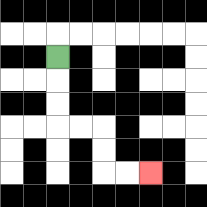{'start': '[2, 2]', 'end': '[6, 7]', 'path_directions': 'D,D,D,R,R,D,D,R,R', 'path_coordinates': '[[2, 2], [2, 3], [2, 4], [2, 5], [3, 5], [4, 5], [4, 6], [4, 7], [5, 7], [6, 7]]'}